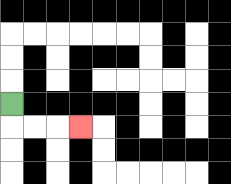{'start': '[0, 4]', 'end': '[3, 5]', 'path_directions': 'D,R,R,R', 'path_coordinates': '[[0, 4], [0, 5], [1, 5], [2, 5], [3, 5]]'}